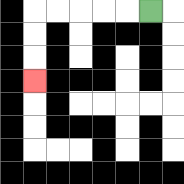{'start': '[6, 0]', 'end': '[1, 3]', 'path_directions': 'L,L,L,L,L,D,D,D', 'path_coordinates': '[[6, 0], [5, 0], [4, 0], [3, 0], [2, 0], [1, 0], [1, 1], [1, 2], [1, 3]]'}